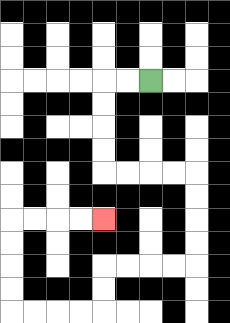{'start': '[6, 3]', 'end': '[4, 9]', 'path_directions': 'L,L,D,D,D,D,R,R,R,R,D,D,D,D,L,L,L,L,D,D,L,L,L,L,U,U,U,U,R,R,R,R', 'path_coordinates': '[[6, 3], [5, 3], [4, 3], [4, 4], [4, 5], [4, 6], [4, 7], [5, 7], [6, 7], [7, 7], [8, 7], [8, 8], [8, 9], [8, 10], [8, 11], [7, 11], [6, 11], [5, 11], [4, 11], [4, 12], [4, 13], [3, 13], [2, 13], [1, 13], [0, 13], [0, 12], [0, 11], [0, 10], [0, 9], [1, 9], [2, 9], [3, 9], [4, 9]]'}